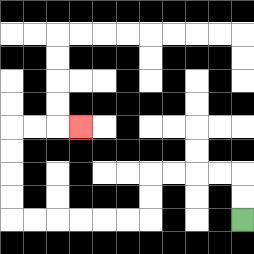{'start': '[10, 9]', 'end': '[3, 5]', 'path_directions': 'U,U,L,L,L,L,D,D,L,L,L,L,L,L,U,U,U,U,R,R,R', 'path_coordinates': '[[10, 9], [10, 8], [10, 7], [9, 7], [8, 7], [7, 7], [6, 7], [6, 8], [6, 9], [5, 9], [4, 9], [3, 9], [2, 9], [1, 9], [0, 9], [0, 8], [0, 7], [0, 6], [0, 5], [1, 5], [2, 5], [3, 5]]'}